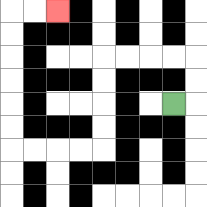{'start': '[7, 4]', 'end': '[2, 0]', 'path_directions': 'R,U,U,L,L,L,L,D,D,D,D,L,L,L,L,U,U,U,U,U,U,R,R', 'path_coordinates': '[[7, 4], [8, 4], [8, 3], [8, 2], [7, 2], [6, 2], [5, 2], [4, 2], [4, 3], [4, 4], [4, 5], [4, 6], [3, 6], [2, 6], [1, 6], [0, 6], [0, 5], [0, 4], [0, 3], [0, 2], [0, 1], [0, 0], [1, 0], [2, 0]]'}